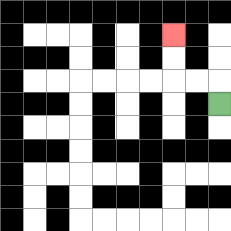{'start': '[9, 4]', 'end': '[7, 1]', 'path_directions': 'U,L,L,U,U', 'path_coordinates': '[[9, 4], [9, 3], [8, 3], [7, 3], [7, 2], [7, 1]]'}